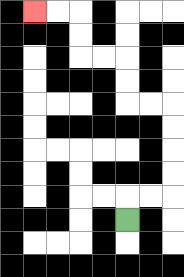{'start': '[5, 9]', 'end': '[1, 0]', 'path_directions': 'U,R,R,U,U,U,U,L,L,U,U,L,L,U,U,L,L', 'path_coordinates': '[[5, 9], [5, 8], [6, 8], [7, 8], [7, 7], [7, 6], [7, 5], [7, 4], [6, 4], [5, 4], [5, 3], [5, 2], [4, 2], [3, 2], [3, 1], [3, 0], [2, 0], [1, 0]]'}